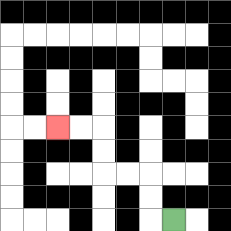{'start': '[7, 9]', 'end': '[2, 5]', 'path_directions': 'L,U,U,L,L,U,U,L,L', 'path_coordinates': '[[7, 9], [6, 9], [6, 8], [6, 7], [5, 7], [4, 7], [4, 6], [4, 5], [3, 5], [2, 5]]'}